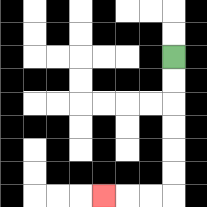{'start': '[7, 2]', 'end': '[4, 8]', 'path_directions': 'D,D,D,D,D,D,L,L,L', 'path_coordinates': '[[7, 2], [7, 3], [7, 4], [7, 5], [7, 6], [7, 7], [7, 8], [6, 8], [5, 8], [4, 8]]'}